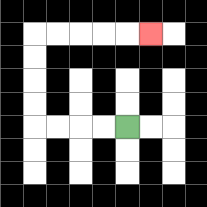{'start': '[5, 5]', 'end': '[6, 1]', 'path_directions': 'L,L,L,L,U,U,U,U,R,R,R,R,R', 'path_coordinates': '[[5, 5], [4, 5], [3, 5], [2, 5], [1, 5], [1, 4], [1, 3], [1, 2], [1, 1], [2, 1], [3, 1], [4, 1], [5, 1], [6, 1]]'}